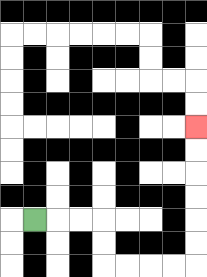{'start': '[1, 9]', 'end': '[8, 5]', 'path_directions': 'R,R,R,D,D,R,R,R,R,U,U,U,U,U,U', 'path_coordinates': '[[1, 9], [2, 9], [3, 9], [4, 9], [4, 10], [4, 11], [5, 11], [6, 11], [7, 11], [8, 11], [8, 10], [8, 9], [8, 8], [8, 7], [8, 6], [8, 5]]'}